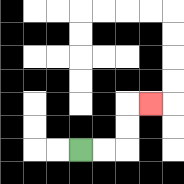{'start': '[3, 6]', 'end': '[6, 4]', 'path_directions': 'R,R,U,U,R', 'path_coordinates': '[[3, 6], [4, 6], [5, 6], [5, 5], [5, 4], [6, 4]]'}